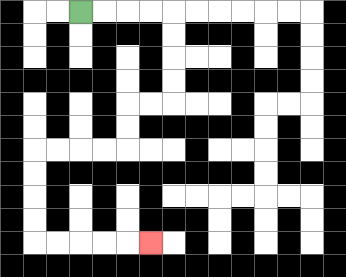{'start': '[3, 0]', 'end': '[6, 10]', 'path_directions': 'R,R,R,R,D,D,D,D,L,L,D,D,L,L,L,L,D,D,D,D,R,R,R,R,R', 'path_coordinates': '[[3, 0], [4, 0], [5, 0], [6, 0], [7, 0], [7, 1], [7, 2], [7, 3], [7, 4], [6, 4], [5, 4], [5, 5], [5, 6], [4, 6], [3, 6], [2, 6], [1, 6], [1, 7], [1, 8], [1, 9], [1, 10], [2, 10], [3, 10], [4, 10], [5, 10], [6, 10]]'}